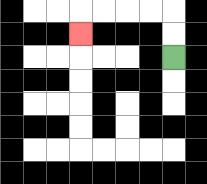{'start': '[7, 2]', 'end': '[3, 1]', 'path_directions': 'U,U,L,L,L,L,D', 'path_coordinates': '[[7, 2], [7, 1], [7, 0], [6, 0], [5, 0], [4, 0], [3, 0], [3, 1]]'}